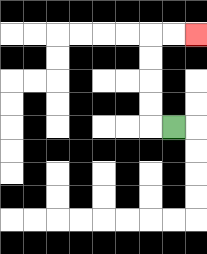{'start': '[7, 5]', 'end': '[8, 1]', 'path_directions': 'L,U,U,U,U,R,R', 'path_coordinates': '[[7, 5], [6, 5], [6, 4], [6, 3], [6, 2], [6, 1], [7, 1], [8, 1]]'}